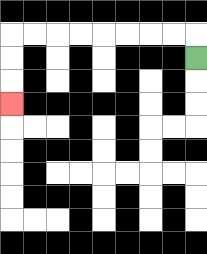{'start': '[8, 2]', 'end': '[0, 4]', 'path_directions': 'U,L,L,L,L,L,L,L,L,D,D,D', 'path_coordinates': '[[8, 2], [8, 1], [7, 1], [6, 1], [5, 1], [4, 1], [3, 1], [2, 1], [1, 1], [0, 1], [0, 2], [0, 3], [0, 4]]'}